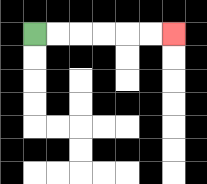{'start': '[1, 1]', 'end': '[7, 1]', 'path_directions': 'R,R,R,R,R,R', 'path_coordinates': '[[1, 1], [2, 1], [3, 1], [4, 1], [5, 1], [6, 1], [7, 1]]'}